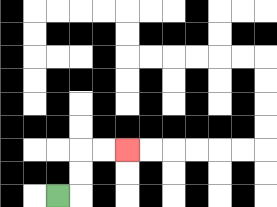{'start': '[2, 8]', 'end': '[5, 6]', 'path_directions': 'R,U,U,R,R', 'path_coordinates': '[[2, 8], [3, 8], [3, 7], [3, 6], [4, 6], [5, 6]]'}